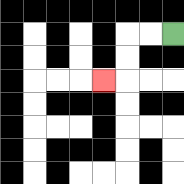{'start': '[7, 1]', 'end': '[4, 3]', 'path_directions': 'L,L,D,D,L', 'path_coordinates': '[[7, 1], [6, 1], [5, 1], [5, 2], [5, 3], [4, 3]]'}